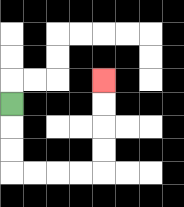{'start': '[0, 4]', 'end': '[4, 3]', 'path_directions': 'D,D,D,R,R,R,R,U,U,U,U', 'path_coordinates': '[[0, 4], [0, 5], [0, 6], [0, 7], [1, 7], [2, 7], [3, 7], [4, 7], [4, 6], [4, 5], [4, 4], [4, 3]]'}